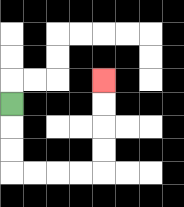{'start': '[0, 4]', 'end': '[4, 3]', 'path_directions': 'D,D,D,R,R,R,R,U,U,U,U', 'path_coordinates': '[[0, 4], [0, 5], [0, 6], [0, 7], [1, 7], [2, 7], [3, 7], [4, 7], [4, 6], [4, 5], [4, 4], [4, 3]]'}